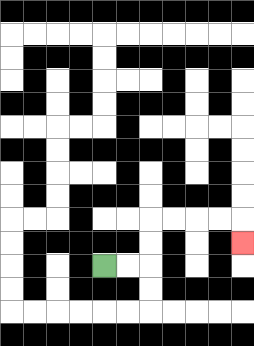{'start': '[4, 11]', 'end': '[10, 10]', 'path_directions': 'R,R,U,U,R,R,R,R,D', 'path_coordinates': '[[4, 11], [5, 11], [6, 11], [6, 10], [6, 9], [7, 9], [8, 9], [9, 9], [10, 9], [10, 10]]'}